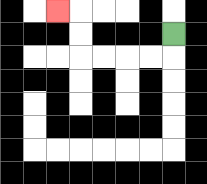{'start': '[7, 1]', 'end': '[2, 0]', 'path_directions': 'D,L,L,L,L,U,U,L', 'path_coordinates': '[[7, 1], [7, 2], [6, 2], [5, 2], [4, 2], [3, 2], [3, 1], [3, 0], [2, 0]]'}